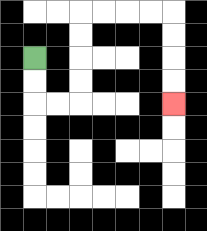{'start': '[1, 2]', 'end': '[7, 4]', 'path_directions': 'D,D,R,R,U,U,U,U,R,R,R,R,D,D,D,D', 'path_coordinates': '[[1, 2], [1, 3], [1, 4], [2, 4], [3, 4], [3, 3], [3, 2], [3, 1], [3, 0], [4, 0], [5, 0], [6, 0], [7, 0], [7, 1], [7, 2], [7, 3], [7, 4]]'}